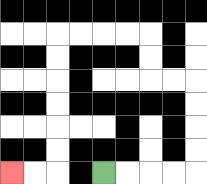{'start': '[4, 7]', 'end': '[0, 7]', 'path_directions': 'R,R,R,R,U,U,U,U,L,L,U,U,L,L,L,L,D,D,D,D,D,D,L,L', 'path_coordinates': '[[4, 7], [5, 7], [6, 7], [7, 7], [8, 7], [8, 6], [8, 5], [8, 4], [8, 3], [7, 3], [6, 3], [6, 2], [6, 1], [5, 1], [4, 1], [3, 1], [2, 1], [2, 2], [2, 3], [2, 4], [2, 5], [2, 6], [2, 7], [1, 7], [0, 7]]'}